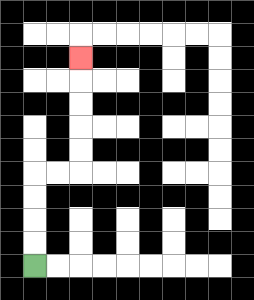{'start': '[1, 11]', 'end': '[3, 2]', 'path_directions': 'U,U,U,U,R,R,U,U,U,U,U', 'path_coordinates': '[[1, 11], [1, 10], [1, 9], [1, 8], [1, 7], [2, 7], [3, 7], [3, 6], [3, 5], [3, 4], [3, 3], [3, 2]]'}